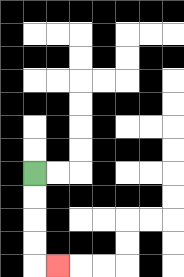{'start': '[1, 7]', 'end': '[2, 11]', 'path_directions': 'D,D,D,D,R', 'path_coordinates': '[[1, 7], [1, 8], [1, 9], [1, 10], [1, 11], [2, 11]]'}